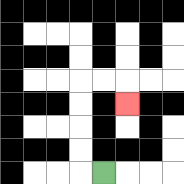{'start': '[4, 7]', 'end': '[5, 4]', 'path_directions': 'L,U,U,U,U,R,R,D', 'path_coordinates': '[[4, 7], [3, 7], [3, 6], [3, 5], [3, 4], [3, 3], [4, 3], [5, 3], [5, 4]]'}